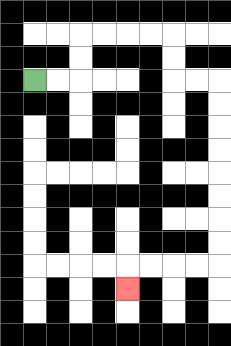{'start': '[1, 3]', 'end': '[5, 12]', 'path_directions': 'R,R,U,U,R,R,R,R,D,D,R,R,D,D,D,D,D,D,D,D,L,L,L,L,D', 'path_coordinates': '[[1, 3], [2, 3], [3, 3], [3, 2], [3, 1], [4, 1], [5, 1], [6, 1], [7, 1], [7, 2], [7, 3], [8, 3], [9, 3], [9, 4], [9, 5], [9, 6], [9, 7], [9, 8], [9, 9], [9, 10], [9, 11], [8, 11], [7, 11], [6, 11], [5, 11], [5, 12]]'}